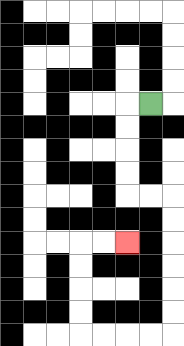{'start': '[6, 4]', 'end': '[5, 10]', 'path_directions': 'L,D,D,D,D,R,R,D,D,D,D,D,D,L,L,L,L,U,U,U,U,R,R', 'path_coordinates': '[[6, 4], [5, 4], [5, 5], [5, 6], [5, 7], [5, 8], [6, 8], [7, 8], [7, 9], [7, 10], [7, 11], [7, 12], [7, 13], [7, 14], [6, 14], [5, 14], [4, 14], [3, 14], [3, 13], [3, 12], [3, 11], [3, 10], [4, 10], [5, 10]]'}